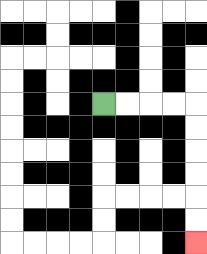{'start': '[4, 4]', 'end': '[8, 10]', 'path_directions': 'R,R,R,R,D,D,D,D,D,D', 'path_coordinates': '[[4, 4], [5, 4], [6, 4], [7, 4], [8, 4], [8, 5], [8, 6], [8, 7], [8, 8], [8, 9], [8, 10]]'}